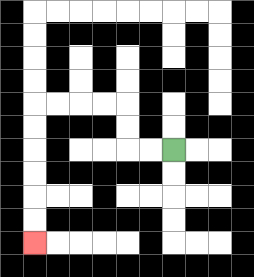{'start': '[7, 6]', 'end': '[1, 10]', 'path_directions': 'L,L,U,U,L,L,L,L,D,D,D,D,D,D', 'path_coordinates': '[[7, 6], [6, 6], [5, 6], [5, 5], [5, 4], [4, 4], [3, 4], [2, 4], [1, 4], [1, 5], [1, 6], [1, 7], [1, 8], [1, 9], [1, 10]]'}